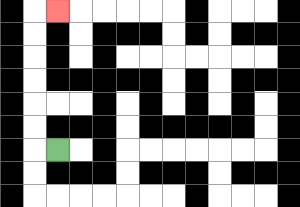{'start': '[2, 6]', 'end': '[2, 0]', 'path_directions': 'L,U,U,U,U,U,U,R', 'path_coordinates': '[[2, 6], [1, 6], [1, 5], [1, 4], [1, 3], [1, 2], [1, 1], [1, 0], [2, 0]]'}